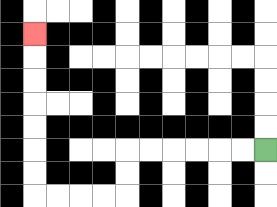{'start': '[11, 6]', 'end': '[1, 1]', 'path_directions': 'L,L,L,L,L,L,D,D,L,L,L,L,U,U,U,U,U,U,U', 'path_coordinates': '[[11, 6], [10, 6], [9, 6], [8, 6], [7, 6], [6, 6], [5, 6], [5, 7], [5, 8], [4, 8], [3, 8], [2, 8], [1, 8], [1, 7], [1, 6], [1, 5], [1, 4], [1, 3], [1, 2], [1, 1]]'}